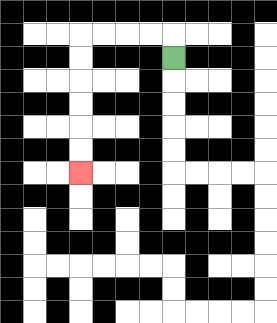{'start': '[7, 2]', 'end': '[3, 7]', 'path_directions': 'U,L,L,L,L,D,D,D,D,D,D', 'path_coordinates': '[[7, 2], [7, 1], [6, 1], [5, 1], [4, 1], [3, 1], [3, 2], [3, 3], [3, 4], [3, 5], [3, 6], [3, 7]]'}